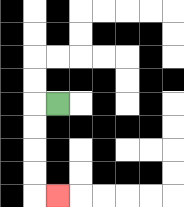{'start': '[2, 4]', 'end': '[2, 8]', 'path_directions': 'L,D,D,D,D,R', 'path_coordinates': '[[2, 4], [1, 4], [1, 5], [1, 6], [1, 7], [1, 8], [2, 8]]'}